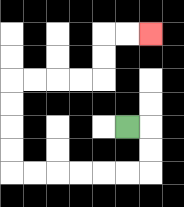{'start': '[5, 5]', 'end': '[6, 1]', 'path_directions': 'R,D,D,L,L,L,L,L,L,U,U,U,U,R,R,R,R,U,U,R,R', 'path_coordinates': '[[5, 5], [6, 5], [6, 6], [6, 7], [5, 7], [4, 7], [3, 7], [2, 7], [1, 7], [0, 7], [0, 6], [0, 5], [0, 4], [0, 3], [1, 3], [2, 3], [3, 3], [4, 3], [4, 2], [4, 1], [5, 1], [6, 1]]'}